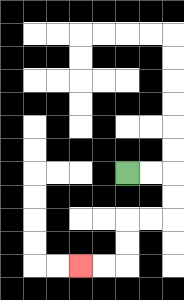{'start': '[5, 7]', 'end': '[3, 11]', 'path_directions': 'R,R,D,D,L,L,D,D,L,L', 'path_coordinates': '[[5, 7], [6, 7], [7, 7], [7, 8], [7, 9], [6, 9], [5, 9], [5, 10], [5, 11], [4, 11], [3, 11]]'}